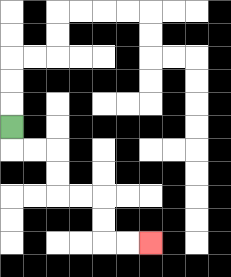{'start': '[0, 5]', 'end': '[6, 10]', 'path_directions': 'D,R,R,D,D,R,R,D,D,R,R', 'path_coordinates': '[[0, 5], [0, 6], [1, 6], [2, 6], [2, 7], [2, 8], [3, 8], [4, 8], [4, 9], [4, 10], [5, 10], [6, 10]]'}